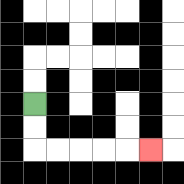{'start': '[1, 4]', 'end': '[6, 6]', 'path_directions': 'D,D,R,R,R,R,R', 'path_coordinates': '[[1, 4], [1, 5], [1, 6], [2, 6], [3, 6], [4, 6], [5, 6], [6, 6]]'}